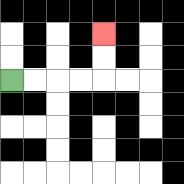{'start': '[0, 3]', 'end': '[4, 1]', 'path_directions': 'R,R,R,R,U,U', 'path_coordinates': '[[0, 3], [1, 3], [2, 3], [3, 3], [4, 3], [4, 2], [4, 1]]'}